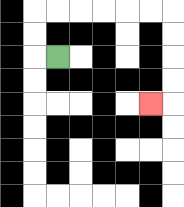{'start': '[2, 2]', 'end': '[6, 4]', 'path_directions': 'L,U,U,R,R,R,R,R,R,D,D,D,D,L', 'path_coordinates': '[[2, 2], [1, 2], [1, 1], [1, 0], [2, 0], [3, 0], [4, 0], [5, 0], [6, 0], [7, 0], [7, 1], [7, 2], [7, 3], [7, 4], [6, 4]]'}